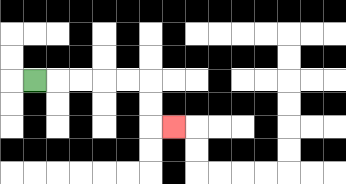{'start': '[1, 3]', 'end': '[7, 5]', 'path_directions': 'R,R,R,R,R,D,D,R', 'path_coordinates': '[[1, 3], [2, 3], [3, 3], [4, 3], [5, 3], [6, 3], [6, 4], [6, 5], [7, 5]]'}